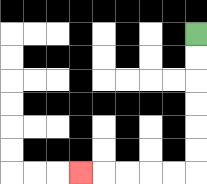{'start': '[8, 1]', 'end': '[3, 7]', 'path_directions': 'D,D,D,D,D,D,L,L,L,L,L', 'path_coordinates': '[[8, 1], [8, 2], [8, 3], [8, 4], [8, 5], [8, 6], [8, 7], [7, 7], [6, 7], [5, 7], [4, 7], [3, 7]]'}